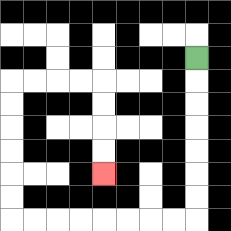{'start': '[8, 2]', 'end': '[4, 7]', 'path_directions': 'D,D,D,D,D,D,D,L,L,L,L,L,L,L,L,U,U,U,U,U,U,R,R,R,R,D,D,D,D', 'path_coordinates': '[[8, 2], [8, 3], [8, 4], [8, 5], [8, 6], [8, 7], [8, 8], [8, 9], [7, 9], [6, 9], [5, 9], [4, 9], [3, 9], [2, 9], [1, 9], [0, 9], [0, 8], [0, 7], [0, 6], [0, 5], [0, 4], [0, 3], [1, 3], [2, 3], [3, 3], [4, 3], [4, 4], [4, 5], [4, 6], [4, 7]]'}